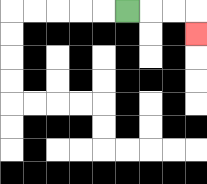{'start': '[5, 0]', 'end': '[8, 1]', 'path_directions': 'R,R,R,D', 'path_coordinates': '[[5, 0], [6, 0], [7, 0], [8, 0], [8, 1]]'}